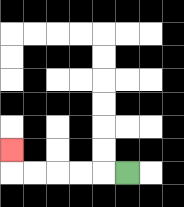{'start': '[5, 7]', 'end': '[0, 6]', 'path_directions': 'L,L,L,L,L,U', 'path_coordinates': '[[5, 7], [4, 7], [3, 7], [2, 7], [1, 7], [0, 7], [0, 6]]'}